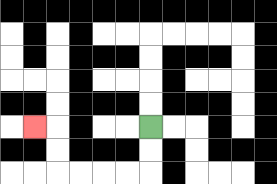{'start': '[6, 5]', 'end': '[1, 5]', 'path_directions': 'D,D,L,L,L,L,U,U,L', 'path_coordinates': '[[6, 5], [6, 6], [6, 7], [5, 7], [4, 7], [3, 7], [2, 7], [2, 6], [2, 5], [1, 5]]'}